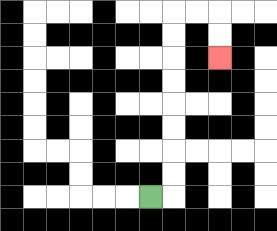{'start': '[6, 8]', 'end': '[9, 2]', 'path_directions': 'R,U,U,U,U,U,U,U,U,R,R,D,D', 'path_coordinates': '[[6, 8], [7, 8], [7, 7], [7, 6], [7, 5], [7, 4], [7, 3], [7, 2], [7, 1], [7, 0], [8, 0], [9, 0], [9, 1], [9, 2]]'}